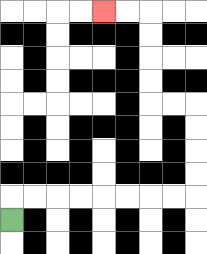{'start': '[0, 9]', 'end': '[4, 0]', 'path_directions': 'U,R,R,R,R,R,R,R,R,U,U,U,U,L,L,U,U,U,U,L,L', 'path_coordinates': '[[0, 9], [0, 8], [1, 8], [2, 8], [3, 8], [4, 8], [5, 8], [6, 8], [7, 8], [8, 8], [8, 7], [8, 6], [8, 5], [8, 4], [7, 4], [6, 4], [6, 3], [6, 2], [6, 1], [6, 0], [5, 0], [4, 0]]'}